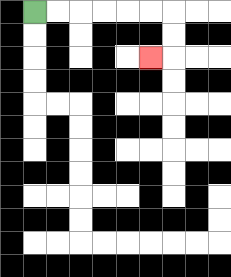{'start': '[1, 0]', 'end': '[6, 2]', 'path_directions': 'R,R,R,R,R,R,D,D,L', 'path_coordinates': '[[1, 0], [2, 0], [3, 0], [4, 0], [5, 0], [6, 0], [7, 0], [7, 1], [7, 2], [6, 2]]'}